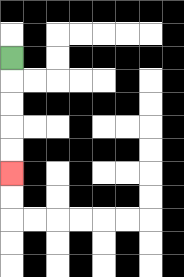{'start': '[0, 2]', 'end': '[0, 7]', 'path_directions': 'D,D,D,D,D', 'path_coordinates': '[[0, 2], [0, 3], [0, 4], [0, 5], [0, 6], [0, 7]]'}